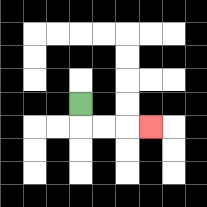{'start': '[3, 4]', 'end': '[6, 5]', 'path_directions': 'D,R,R,R', 'path_coordinates': '[[3, 4], [3, 5], [4, 5], [5, 5], [6, 5]]'}